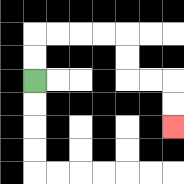{'start': '[1, 3]', 'end': '[7, 5]', 'path_directions': 'U,U,R,R,R,R,D,D,R,R,D,D', 'path_coordinates': '[[1, 3], [1, 2], [1, 1], [2, 1], [3, 1], [4, 1], [5, 1], [5, 2], [5, 3], [6, 3], [7, 3], [7, 4], [7, 5]]'}